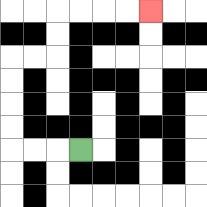{'start': '[3, 6]', 'end': '[6, 0]', 'path_directions': 'L,L,L,U,U,U,U,R,R,U,U,R,R,R,R', 'path_coordinates': '[[3, 6], [2, 6], [1, 6], [0, 6], [0, 5], [0, 4], [0, 3], [0, 2], [1, 2], [2, 2], [2, 1], [2, 0], [3, 0], [4, 0], [5, 0], [6, 0]]'}